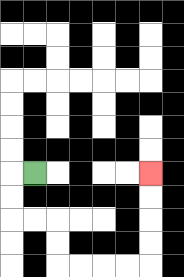{'start': '[1, 7]', 'end': '[6, 7]', 'path_directions': 'L,D,D,R,R,D,D,R,R,R,R,U,U,U,U', 'path_coordinates': '[[1, 7], [0, 7], [0, 8], [0, 9], [1, 9], [2, 9], [2, 10], [2, 11], [3, 11], [4, 11], [5, 11], [6, 11], [6, 10], [6, 9], [6, 8], [6, 7]]'}